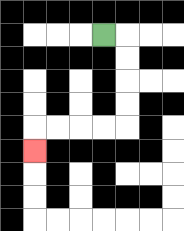{'start': '[4, 1]', 'end': '[1, 6]', 'path_directions': 'R,D,D,D,D,L,L,L,L,D', 'path_coordinates': '[[4, 1], [5, 1], [5, 2], [5, 3], [5, 4], [5, 5], [4, 5], [3, 5], [2, 5], [1, 5], [1, 6]]'}